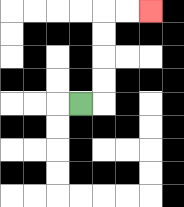{'start': '[3, 4]', 'end': '[6, 0]', 'path_directions': 'R,U,U,U,U,R,R', 'path_coordinates': '[[3, 4], [4, 4], [4, 3], [4, 2], [4, 1], [4, 0], [5, 0], [6, 0]]'}